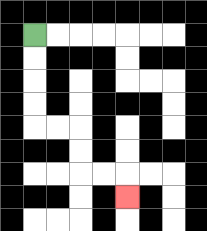{'start': '[1, 1]', 'end': '[5, 8]', 'path_directions': 'D,D,D,D,R,R,D,D,R,R,D', 'path_coordinates': '[[1, 1], [1, 2], [1, 3], [1, 4], [1, 5], [2, 5], [3, 5], [3, 6], [3, 7], [4, 7], [5, 7], [5, 8]]'}